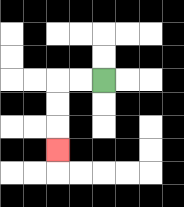{'start': '[4, 3]', 'end': '[2, 6]', 'path_directions': 'L,L,D,D,D', 'path_coordinates': '[[4, 3], [3, 3], [2, 3], [2, 4], [2, 5], [2, 6]]'}